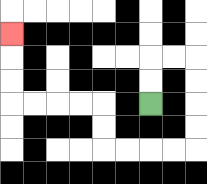{'start': '[6, 4]', 'end': '[0, 1]', 'path_directions': 'U,U,R,R,D,D,D,D,L,L,L,L,U,U,L,L,L,L,U,U,U', 'path_coordinates': '[[6, 4], [6, 3], [6, 2], [7, 2], [8, 2], [8, 3], [8, 4], [8, 5], [8, 6], [7, 6], [6, 6], [5, 6], [4, 6], [4, 5], [4, 4], [3, 4], [2, 4], [1, 4], [0, 4], [0, 3], [0, 2], [0, 1]]'}